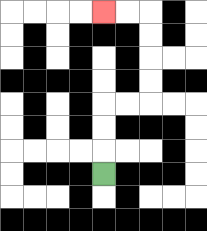{'start': '[4, 7]', 'end': '[4, 0]', 'path_directions': 'U,U,U,R,R,U,U,U,U,L,L', 'path_coordinates': '[[4, 7], [4, 6], [4, 5], [4, 4], [5, 4], [6, 4], [6, 3], [6, 2], [6, 1], [6, 0], [5, 0], [4, 0]]'}